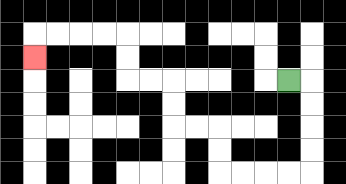{'start': '[12, 3]', 'end': '[1, 2]', 'path_directions': 'R,D,D,D,D,L,L,L,L,U,U,L,L,U,U,L,L,U,U,L,L,L,L,D', 'path_coordinates': '[[12, 3], [13, 3], [13, 4], [13, 5], [13, 6], [13, 7], [12, 7], [11, 7], [10, 7], [9, 7], [9, 6], [9, 5], [8, 5], [7, 5], [7, 4], [7, 3], [6, 3], [5, 3], [5, 2], [5, 1], [4, 1], [3, 1], [2, 1], [1, 1], [1, 2]]'}